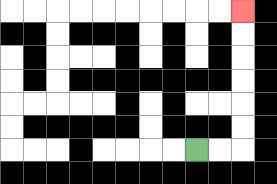{'start': '[8, 6]', 'end': '[10, 0]', 'path_directions': 'R,R,U,U,U,U,U,U', 'path_coordinates': '[[8, 6], [9, 6], [10, 6], [10, 5], [10, 4], [10, 3], [10, 2], [10, 1], [10, 0]]'}